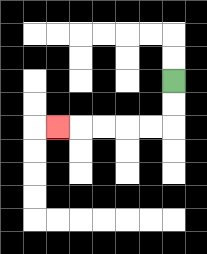{'start': '[7, 3]', 'end': '[2, 5]', 'path_directions': 'D,D,L,L,L,L,L', 'path_coordinates': '[[7, 3], [7, 4], [7, 5], [6, 5], [5, 5], [4, 5], [3, 5], [2, 5]]'}